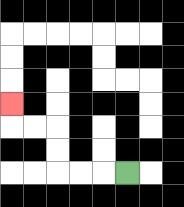{'start': '[5, 7]', 'end': '[0, 4]', 'path_directions': 'L,L,L,U,U,L,L,U', 'path_coordinates': '[[5, 7], [4, 7], [3, 7], [2, 7], [2, 6], [2, 5], [1, 5], [0, 5], [0, 4]]'}